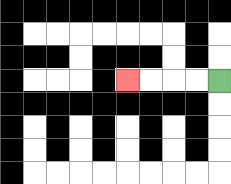{'start': '[9, 3]', 'end': '[5, 3]', 'path_directions': 'L,L,L,L', 'path_coordinates': '[[9, 3], [8, 3], [7, 3], [6, 3], [5, 3]]'}